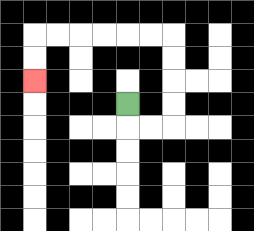{'start': '[5, 4]', 'end': '[1, 3]', 'path_directions': 'D,R,R,U,U,U,U,L,L,L,L,L,L,D,D', 'path_coordinates': '[[5, 4], [5, 5], [6, 5], [7, 5], [7, 4], [7, 3], [7, 2], [7, 1], [6, 1], [5, 1], [4, 1], [3, 1], [2, 1], [1, 1], [1, 2], [1, 3]]'}